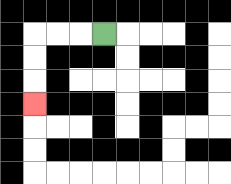{'start': '[4, 1]', 'end': '[1, 4]', 'path_directions': 'L,L,L,D,D,D', 'path_coordinates': '[[4, 1], [3, 1], [2, 1], [1, 1], [1, 2], [1, 3], [1, 4]]'}